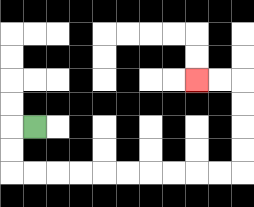{'start': '[1, 5]', 'end': '[8, 3]', 'path_directions': 'L,D,D,R,R,R,R,R,R,R,R,R,R,U,U,U,U,L,L', 'path_coordinates': '[[1, 5], [0, 5], [0, 6], [0, 7], [1, 7], [2, 7], [3, 7], [4, 7], [5, 7], [6, 7], [7, 7], [8, 7], [9, 7], [10, 7], [10, 6], [10, 5], [10, 4], [10, 3], [9, 3], [8, 3]]'}